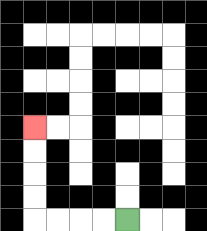{'start': '[5, 9]', 'end': '[1, 5]', 'path_directions': 'L,L,L,L,U,U,U,U', 'path_coordinates': '[[5, 9], [4, 9], [3, 9], [2, 9], [1, 9], [1, 8], [1, 7], [1, 6], [1, 5]]'}